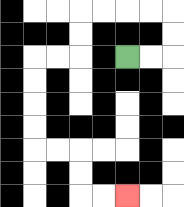{'start': '[5, 2]', 'end': '[5, 8]', 'path_directions': 'R,R,U,U,L,L,L,L,D,D,L,L,D,D,D,D,R,R,D,D,R,R', 'path_coordinates': '[[5, 2], [6, 2], [7, 2], [7, 1], [7, 0], [6, 0], [5, 0], [4, 0], [3, 0], [3, 1], [3, 2], [2, 2], [1, 2], [1, 3], [1, 4], [1, 5], [1, 6], [2, 6], [3, 6], [3, 7], [3, 8], [4, 8], [5, 8]]'}